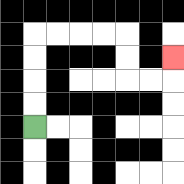{'start': '[1, 5]', 'end': '[7, 2]', 'path_directions': 'U,U,U,U,R,R,R,R,D,D,R,R,U', 'path_coordinates': '[[1, 5], [1, 4], [1, 3], [1, 2], [1, 1], [2, 1], [3, 1], [4, 1], [5, 1], [5, 2], [5, 3], [6, 3], [7, 3], [7, 2]]'}